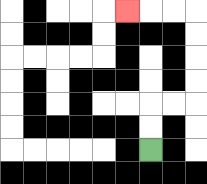{'start': '[6, 6]', 'end': '[5, 0]', 'path_directions': 'U,U,R,R,U,U,U,U,L,L,L', 'path_coordinates': '[[6, 6], [6, 5], [6, 4], [7, 4], [8, 4], [8, 3], [8, 2], [8, 1], [8, 0], [7, 0], [6, 0], [5, 0]]'}